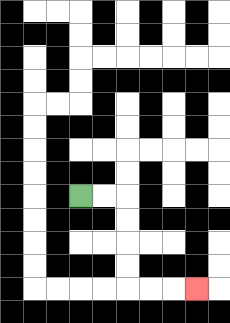{'start': '[3, 8]', 'end': '[8, 12]', 'path_directions': 'R,R,D,D,D,D,R,R,R', 'path_coordinates': '[[3, 8], [4, 8], [5, 8], [5, 9], [5, 10], [5, 11], [5, 12], [6, 12], [7, 12], [8, 12]]'}